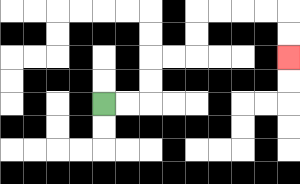{'start': '[4, 4]', 'end': '[12, 2]', 'path_directions': 'R,R,U,U,R,R,U,U,R,R,R,R,D,D', 'path_coordinates': '[[4, 4], [5, 4], [6, 4], [6, 3], [6, 2], [7, 2], [8, 2], [8, 1], [8, 0], [9, 0], [10, 0], [11, 0], [12, 0], [12, 1], [12, 2]]'}